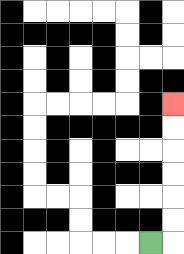{'start': '[6, 10]', 'end': '[7, 4]', 'path_directions': 'R,U,U,U,U,U,U', 'path_coordinates': '[[6, 10], [7, 10], [7, 9], [7, 8], [7, 7], [7, 6], [7, 5], [7, 4]]'}